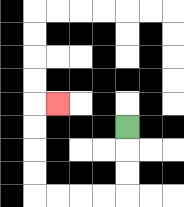{'start': '[5, 5]', 'end': '[2, 4]', 'path_directions': 'D,D,D,L,L,L,L,U,U,U,U,R', 'path_coordinates': '[[5, 5], [5, 6], [5, 7], [5, 8], [4, 8], [3, 8], [2, 8], [1, 8], [1, 7], [1, 6], [1, 5], [1, 4], [2, 4]]'}